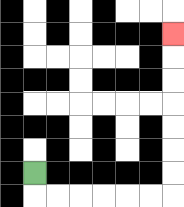{'start': '[1, 7]', 'end': '[7, 1]', 'path_directions': 'D,R,R,R,R,R,R,U,U,U,U,U,U,U', 'path_coordinates': '[[1, 7], [1, 8], [2, 8], [3, 8], [4, 8], [5, 8], [6, 8], [7, 8], [7, 7], [7, 6], [7, 5], [7, 4], [7, 3], [7, 2], [7, 1]]'}